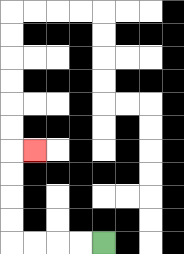{'start': '[4, 10]', 'end': '[1, 6]', 'path_directions': 'L,L,L,L,U,U,U,U,R', 'path_coordinates': '[[4, 10], [3, 10], [2, 10], [1, 10], [0, 10], [0, 9], [0, 8], [0, 7], [0, 6], [1, 6]]'}